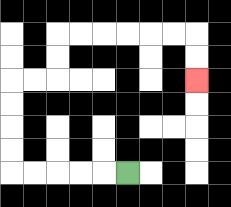{'start': '[5, 7]', 'end': '[8, 3]', 'path_directions': 'L,L,L,L,L,U,U,U,U,R,R,U,U,R,R,R,R,R,R,D,D', 'path_coordinates': '[[5, 7], [4, 7], [3, 7], [2, 7], [1, 7], [0, 7], [0, 6], [0, 5], [0, 4], [0, 3], [1, 3], [2, 3], [2, 2], [2, 1], [3, 1], [4, 1], [5, 1], [6, 1], [7, 1], [8, 1], [8, 2], [8, 3]]'}